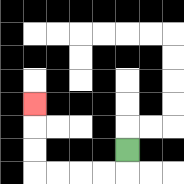{'start': '[5, 6]', 'end': '[1, 4]', 'path_directions': 'D,L,L,L,L,U,U,U', 'path_coordinates': '[[5, 6], [5, 7], [4, 7], [3, 7], [2, 7], [1, 7], [1, 6], [1, 5], [1, 4]]'}